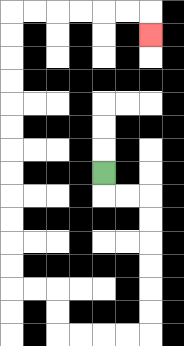{'start': '[4, 7]', 'end': '[6, 1]', 'path_directions': 'D,R,R,D,D,D,D,D,D,L,L,L,L,U,U,L,L,U,U,U,U,U,U,U,U,U,U,U,U,R,R,R,R,R,R,D', 'path_coordinates': '[[4, 7], [4, 8], [5, 8], [6, 8], [6, 9], [6, 10], [6, 11], [6, 12], [6, 13], [6, 14], [5, 14], [4, 14], [3, 14], [2, 14], [2, 13], [2, 12], [1, 12], [0, 12], [0, 11], [0, 10], [0, 9], [0, 8], [0, 7], [0, 6], [0, 5], [0, 4], [0, 3], [0, 2], [0, 1], [0, 0], [1, 0], [2, 0], [3, 0], [4, 0], [5, 0], [6, 0], [6, 1]]'}